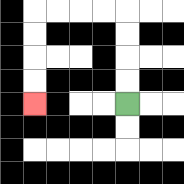{'start': '[5, 4]', 'end': '[1, 4]', 'path_directions': 'U,U,U,U,L,L,L,L,D,D,D,D', 'path_coordinates': '[[5, 4], [5, 3], [5, 2], [5, 1], [5, 0], [4, 0], [3, 0], [2, 0], [1, 0], [1, 1], [1, 2], [1, 3], [1, 4]]'}